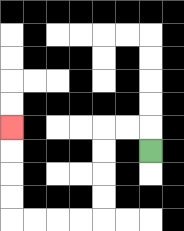{'start': '[6, 6]', 'end': '[0, 5]', 'path_directions': 'U,L,L,D,D,D,D,L,L,L,L,U,U,U,U', 'path_coordinates': '[[6, 6], [6, 5], [5, 5], [4, 5], [4, 6], [4, 7], [4, 8], [4, 9], [3, 9], [2, 9], [1, 9], [0, 9], [0, 8], [0, 7], [0, 6], [0, 5]]'}